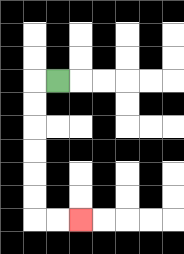{'start': '[2, 3]', 'end': '[3, 9]', 'path_directions': 'L,D,D,D,D,D,D,R,R', 'path_coordinates': '[[2, 3], [1, 3], [1, 4], [1, 5], [1, 6], [1, 7], [1, 8], [1, 9], [2, 9], [3, 9]]'}